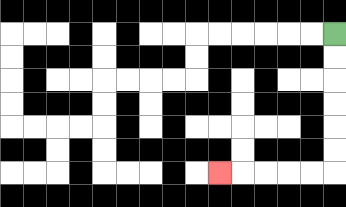{'start': '[14, 1]', 'end': '[9, 7]', 'path_directions': 'D,D,D,D,D,D,L,L,L,L,L', 'path_coordinates': '[[14, 1], [14, 2], [14, 3], [14, 4], [14, 5], [14, 6], [14, 7], [13, 7], [12, 7], [11, 7], [10, 7], [9, 7]]'}